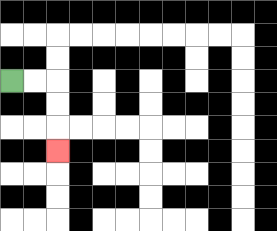{'start': '[0, 3]', 'end': '[2, 6]', 'path_directions': 'R,R,D,D,D', 'path_coordinates': '[[0, 3], [1, 3], [2, 3], [2, 4], [2, 5], [2, 6]]'}